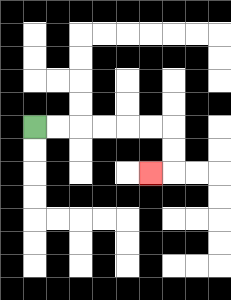{'start': '[1, 5]', 'end': '[6, 7]', 'path_directions': 'R,R,R,R,R,R,D,D,L', 'path_coordinates': '[[1, 5], [2, 5], [3, 5], [4, 5], [5, 5], [6, 5], [7, 5], [7, 6], [7, 7], [6, 7]]'}